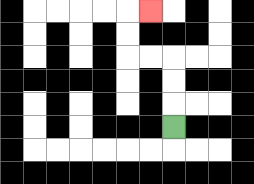{'start': '[7, 5]', 'end': '[6, 0]', 'path_directions': 'U,U,U,L,L,U,U,R', 'path_coordinates': '[[7, 5], [7, 4], [7, 3], [7, 2], [6, 2], [5, 2], [5, 1], [5, 0], [6, 0]]'}